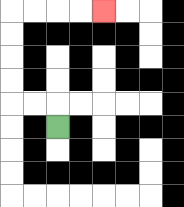{'start': '[2, 5]', 'end': '[4, 0]', 'path_directions': 'U,L,L,U,U,U,U,R,R,R,R', 'path_coordinates': '[[2, 5], [2, 4], [1, 4], [0, 4], [0, 3], [0, 2], [0, 1], [0, 0], [1, 0], [2, 0], [3, 0], [4, 0]]'}